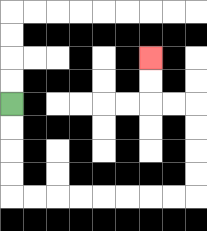{'start': '[0, 4]', 'end': '[6, 2]', 'path_directions': 'D,D,D,D,R,R,R,R,R,R,R,R,U,U,U,U,L,L,U,U', 'path_coordinates': '[[0, 4], [0, 5], [0, 6], [0, 7], [0, 8], [1, 8], [2, 8], [3, 8], [4, 8], [5, 8], [6, 8], [7, 8], [8, 8], [8, 7], [8, 6], [8, 5], [8, 4], [7, 4], [6, 4], [6, 3], [6, 2]]'}